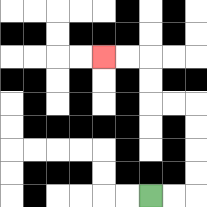{'start': '[6, 8]', 'end': '[4, 2]', 'path_directions': 'R,R,U,U,U,U,L,L,U,U,L,L', 'path_coordinates': '[[6, 8], [7, 8], [8, 8], [8, 7], [8, 6], [8, 5], [8, 4], [7, 4], [6, 4], [6, 3], [6, 2], [5, 2], [4, 2]]'}